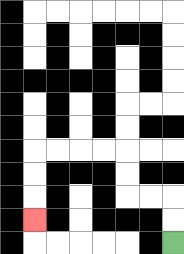{'start': '[7, 10]', 'end': '[1, 9]', 'path_directions': 'U,U,L,L,U,U,L,L,L,L,D,D,D', 'path_coordinates': '[[7, 10], [7, 9], [7, 8], [6, 8], [5, 8], [5, 7], [5, 6], [4, 6], [3, 6], [2, 6], [1, 6], [1, 7], [1, 8], [1, 9]]'}